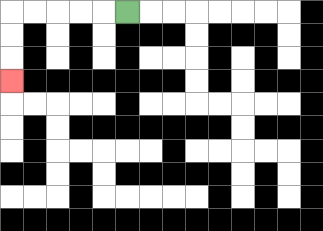{'start': '[5, 0]', 'end': '[0, 3]', 'path_directions': 'L,L,L,L,L,D,D,D', 'path_coordinates': '[[5, 0], [4, 0], [3, 0], [2, 0], [1, 0], [0, 0], [0, 1], [0, 2], [0, 3]]'}